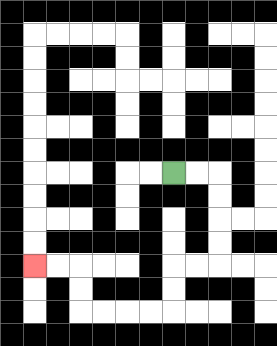{'start': '[7, 7]', 'end': '[1, 11]', 'path_directions': 'R,R,D,D,D,D,L,L,D,D,L,L,L,L,U,U,L,L', 'path_coordinates': '[[7, 7], [8, 7], [9, 7], [9, 8], [9, 9], [9, 10], [9, 11], [8, 11], [7, 11], [7, 12], [7, 13], [6, 13], [5, 13], [4, 13], [3, 13], [3, 12], [3, 11], [2, 11], [1, 11]]'}